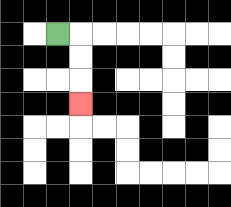{'start': '[2, 1]', 'end': '[3, 4]', 'path_directions': 'R,D,D,D', 'path_coordinates': '[[2, 1], [3, 1], [3, 2], [3, 3], [3, 4]]'}